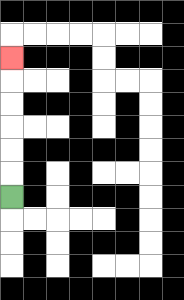{'start': '[0, 8]', 'end': '[0, 2]', 'path_directions': 'U,U,U,U,U,U', 'path_coordinates': '[[0, 8], [0, 7], [0, 6], [0, 5], [0, 4], [0, 3], [0, 2]]'}